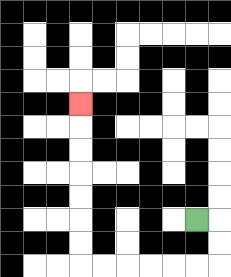{'start': '[8, 9]', 'end': '[3, 4]', 'path_directions': 'R,D,D,L,L,L,L,L,L,U,U,U,U,U,U,U', 'path_coordinates': '[[8, 9], [9, 9], [9, 10], [9, 11], [8, 11], [7, 11], [6, 11], [5, 11], [4, 11], [3, 11], [3, 10], [3, 9], [3, 8], [3, 7], [3, 6], [3, 5], [3, 4]]'}